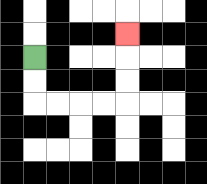{'start': '[1, 2]', 'end': '[5, 1]', 'path_directions': 'D,D,R,R,R,R,U,U,U', 'path_coordinates': '[[1, 2], [1, 3], [1, 4], [2, 4], [3, 4], [4, 4], [5, 4], [5, 3], [5, 2], [5, 1]]'}